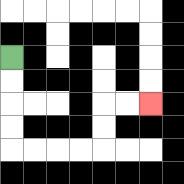{'start': '[0, 2]', 'end': '[6, 4]', 'path_directions': 'D,D,D,D,R,R,R,R,U,U,R,R', 'path_coordinates': '[[0, 2], [0, 3], [0, 4], [0, 5], [0, 6], [1, 6], [2, 6], [3, 6], [4, 6], [4, 5], [4, 4], [5, 4], [6, 4]]'}